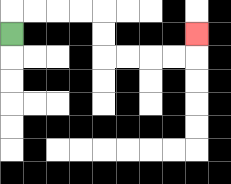{'start': '[0, 1]', 'end': '[8, 1]', 'path_directions': 'U,R,R,R,R,D,D,R,R,R,R,U', 'path_coordinates': '[[0, 1], [0, 0], [1, 0], [2, 0], [3, 0], [4, 0], [4, 1], [4, 2], [5, 2], [6, 2], [7, 2], [8, 2], [8, 1]]'}